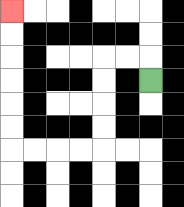{'start': '[6, 3]', 'end': '[0, 0]', 'path_directions': 'U,L,L,D,D,D,D,L,L,L,L,U,U,U,U,U,U', 'path_coordinates': '[[6, 3], [6, 2], [5, 2], [4, 2], [4, 3], [4, 4], [4, 5], [4, 6], [3, 6], [2, 6], [1, 6], [0, 6], [0, 5], [0, 4], [0, 3], [0, 2], [0, 1], [0, 0]]'}